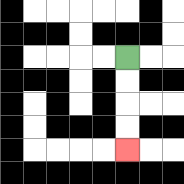{'start': '[5, 2]', 'end': '[5, 6]', 'path_directions': 'D,D,D,D', 'path_coordinates': '[[5, 2], [5, 3], [5, 4], [5, 5], [5, 6]]'}